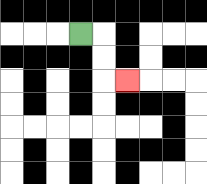{'start': '[3, 1]', 'end': '[5, 3]', 'path_directions': 'R,D,D,R', 'path_coordinates': '[[3, 1], [4, 1], [4, 2], [4, 3], [5, 3]]'}